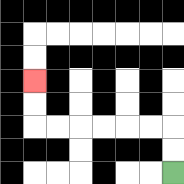{'start': '[7, 7]', 'end': '[1, 3]', 'path_directions': 'U,U,L,L,L,L,L,L,U,U', 'path_coordinates': '[[7, 7], [7, 6], [7, 5], [6, 5], [5, 5], [4, 5], [3, 5], [2, 5], [1, 5], [1, 4], [1, 3]]'}